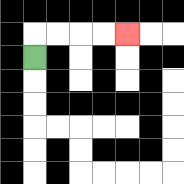{'start': '[1, 2]', 'end': '[5, 1]', 'path_directions': 'U,R,R,R,R', 'path_coordinates': '[[1, 2], [1, 1], [2, 1], [3, 1], [4, 1], [5, 1]]'}